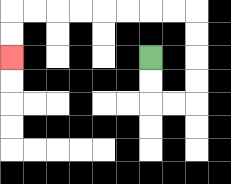{'start': '[6, 2]', 'end': '[0, 2]', 'path_directions': 'D,D,R,R,U,U,U,U,L,L,L,L,L,L,L,L,D,D', 'path_coordinates': '[[6, 2], [6, 3], [6, 4], [7, 4], [8, 4], [8, 3], [8, 2], [8, 1], [8, 0], [7, 0], [6, 0], [5, 0], [4, 0], [3, 0], [2, 0], [1, 0], [0, 0], [0, 1], [0, 2]]'}